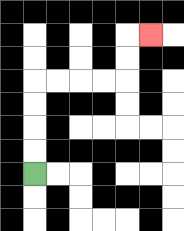{'start': '[1, 7]', 'end': '[6, 1]', 'path_directions': 'U,U,U,U,R,R,R,R,U,U,R', 'path_coordinates': '[[1, 7], [1, 6], [1, 5], [1, 4], [1, 3], [2, 3], [3, 3], [4, 3], [5, 3], [5, 2], [5, 1], [6, 1]]'}